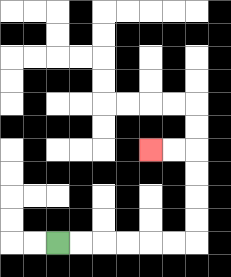{'start': '[2, 10]', 'end': '[6, 6]', 'path_directions': 'R,R,R,R,R,R,U,U,U,U,L,L', 'path_coordinates': '[[2, 10], [3, 10], [4, 10], [5, 10], [6, 10], [7, 10], [8, 10], [8, 9], [8, 8], [8, 7], [8, 6], [7, 6], [6, 6]]'}